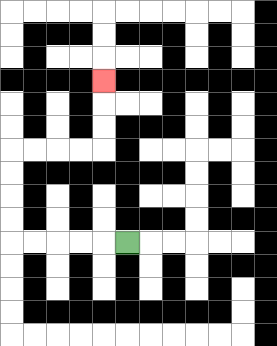{'start': '[5, 10]', 'end': '[4, 3]', 'path_directions': 'L,L,L,L,L,U,U,U,U,R,R,R,R,U,U,U', 'path_coordinates': '[[5, 10], [4, 10], [3, 10], [2, 10], [1, 10], [0, 10], [0, 9], [0, 8], [0, 7], [0, 6], [1, 6], [2, 6], [3, 6], [4, 6], [4, 5], [4, 4], [4, 3]]'}